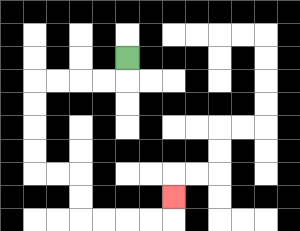{'start': '[5, 2]', 'end': '[7, 8]', 'path_directions': 'D,L,L,L,L,D,D,D,D,R,R,D,D,R,R,R,R,U', 'path_coordinates': '[[5, 2], [5, 3], [4, 3], [3, 3], [2, 3], [1, 3], [1, 4], [1, 5], [1, 6], [1, 7], [2, 7], [3, 7], [3, 8], [3, 9], [4, 9], [5, 9], [6, 9], [7, 9], [7, 8]]'}